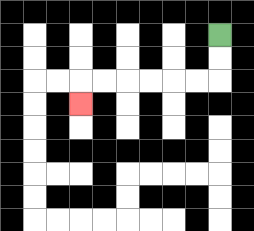{'start': '[9, 1]', 'end': '[3, 4]', 'path_directions': 'D,D,L,L,L,L,L,L,D', 'path_coordinates': '[[9, 1], [9, 2], [9, 3], [8, 3], [7, 3], [6, 3], [5, 3], [4, 3], [3, 3], [3, 4]]'}